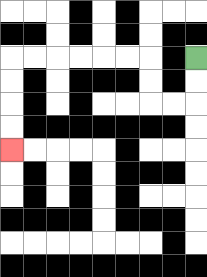{'start': '[8, 2]', 'end': '[0, 6]', 'path_directions': 'D,D,L,L,U,U,L,L,L,L,L,L,D,D,D,D', 'path_coordinates': '[[8, 2], [8, 3], [8, 4], [7, 4], [6, 4], [6, 3], [6, 2], [5, 2], [4, 2], [3, 2], [2, 2], [1, 2], [0, 2], [0, 3], [0, 4], [0, 5], [0, 6]]'}